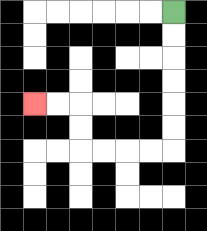{'start': '[7, 0]', 'end': '[1, 4]', 'path_directions': 'D,D,D,D,D,D,L,L,L,L,U,U,L,L', 'path_coordinates': '[[7, 0], [7, 1], [7, 2], [7, 3], [7, 4], [7, 5], [7, 6], [6, 6], [5, 6], [4, 6], [3, 6], [3, 5], [3, 4], [2, 4], [1, 4]]'}